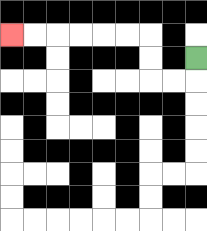{'start': '[8, 2]', 'end': '[0, 1]', 'path_directions': 'D,L,L,U,U,L,L,L,L,L,L', 'path_coordinates': '[[8, 2], [8, 3], [7, 3], [6, 3], [6, 2], [6, 1], [5, 1], [4, 1], [3, 1], [2, 1], [1, 1], [0, 1]]'}